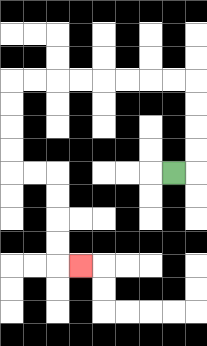{'start': '[7, 7]', 'end': '[3, 11]', 'path_directions': 'R,U,U,U,U,L,L,L,L,L,L,L,L,D,D,D,D,R,R,D,D,D,D,R', 'path_coordinates': '[[7, 7], [8, 7], [8, 6], [8, 5], [8, 4], [8, 3], [7, 3], [6, 3], [5, 3], [4, 3], [3, 3], [2, 3], [1, 3], [0, 3], [0, 4], [0, 5], [0, 6], [0, 7], [1, 7], [2, 7], [2, 8], [2, 9], [2, 10], [2, 11], [3, 11]]'}